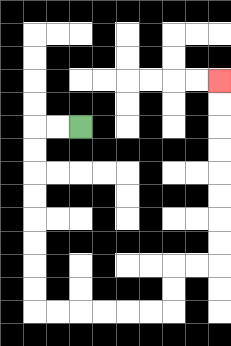{'start': '[3, 5]', 'end': '[9, 3]', 'path_directions': 'L,L,D,D,D,D,D,D,D,D,R,R,R,R,R,R,U,U,R,R,U,U,U,U,U,U,U,U', 'path_coordinates': '[[3, 5], [2, 5], [1, 5], [1, 6], [1, 7], [1, 8], [1, 9], [1, 10], [1, 11], [1, 12], [1, 13], [2, 13], [3, 13], [4, 13], [5, 13], [6, 13], [7, 13], [7, 12], [7, 11], [8, 11], [9, 11], [9, 10], [9, 9], [9, 8], [9, 7], [9, 6], [9, 5], [9, 4], [9, 3]]'}